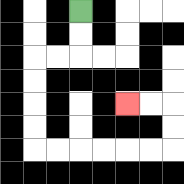{'start': '[3, 0]', 'end': '[5, 4]', 'path_directions': 'D,D,L,L,D,D,D,D,R,R,R,R,R,R,U,U,L,L', 'path_coordinates': '[[3, 0], [3, 1], [3, 2], [2, 2], [1, 2], [1, 3], [1, 4], [1, 5], [1, 6], [2, 6], [3, 6], [4, 6], [5, 6], [6, 6], [7, 6], [7, 5], [7, 4], [6, 4], [5, 4]]'}